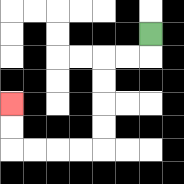{'start': '[6, 1]', 'end': '[0, 4]', 'path_directions': 'D,L,L,D,D,D,D,L,L,L,L,U,U', 'path_coordinates': '[[6, 1], [6, 2], [5, 2], [4, 2], [4, 3], [4, 4], [4, 5], [4, 6], [3, 6], [2, 6], [1, 6], [0, 6], [0, 5], [0, 4]]'}